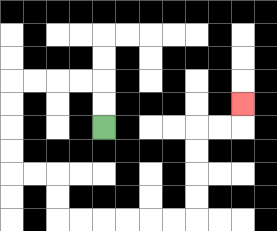{'start': '[4, 5]', 'end': '[10, 4]', 'path_directions': 'U,U,L,L,L,L,D,D,D,D,R,R,D,D,R,R,R,R,R,R,U,U,U,U,R,R,U', 'path_coordinates': '[[4, 5], [4, 4], [4, 3], [3, 3], [2, 3], [1, 3], [0, 3], [0, 4], [0, 5], [0, 6], [0, 7], [1, 7], [2, 7], [2, 8], [2, 9], [3, 9], [4, 9], [5, 9], [6, 9], [7, 9], [8, 9], [8, 8], [8, 7], [8, 6], [8, 5], [9, 5], [10, 5], [10, 4]]'}